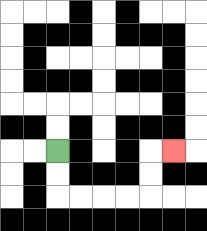{'start': '[2, 6]', 'end': '[7, 6]', 'path_directions': 'D,D,R,R,R,R,U,U,R', 'path_coordinates': '[[2, 6], [2, 7], [2, 8], [3, 8], [4, 8], [5, 8], [6, 8], [6, 7], [6, 6], [7, 6]]'}